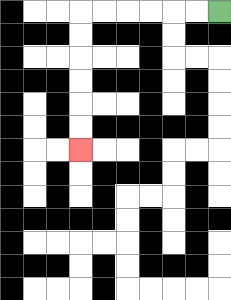{'start': '[9, 0]', 'end': '[3, 6]', 'path_directions': 'L,L,L,L,L,L,D,D,D,D,D,D', 'path_coordinates': '[[9, 0], [8, 0], [7, 0], [6, 0], [5, 0], [4, 0], [3, 0], [3, 1], [3, 2], [3, 3], [3, 4], [3, 5], [3, 6]]'}